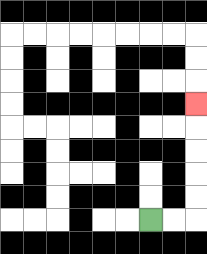{'start': '[6, 9]', 'end': '[8, 4]', 'path_directions': 'R,R,U,U,U,U,U', 'path_coordinates': '[[6, 9], [7, 9], [8, 9], [8, 8], [8, 7], [8, 6], [8, 5], [8, 4]]'}